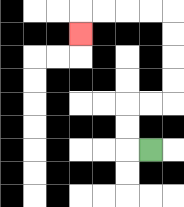{'start': '[6, 6]', 'end': '[3, 1]', 'path_directions': 'L,U,U,R,R,U,U,U,U,L,L,L,L,D', 'path_coordinates': '[[6, 6], [5, 6], [5, 5], [5, 4], [6, 4], [7, 4], [7, 3], [7, 2], [7, 1], [7, 0], [6, 0], [5, 0], [4, 0], [3, 0], [3, 1]]'}